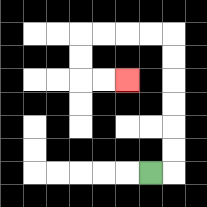{'start': '[6, 7]', 'end': '[5, 3]', 'path_directions': 'R,U,U,U,U,U,U,L,L,L,L,D,D,R,R', 'path_coordinates': '[[6, 7], [7, 7], [7, 6], [7, 5], [7, 4], [7, 3], [7, 2], [7, 1], [6, 1], [5, 1], [4, 1], [3, 1], [3, 2], [3, 3], [4, 3], [5, 3]]'}